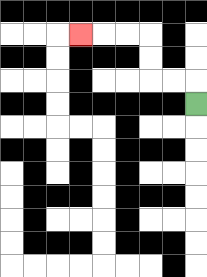{'start': '[8, 4]', 'end': '[3, 1]', 'path_directions': 'U,L,L,U,U,L,L,L', 'path_coordinates': '[[8, 4], [8, 3], [7, 3], [6, 3], [6, 2], [6, 1], [5, 1], [4, 1], [3, 1]]'}